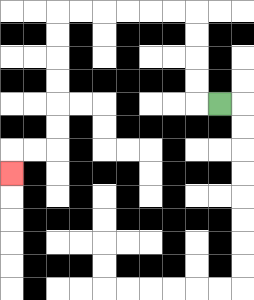{'start': '[9, 4]', 'end': '[0, 7]', 'path_directions': 'L,U,U,U,U,L,L,L,L,L,L,D,D,D,D,D,D,L,L,D', 'path_coordinates': '[[9, 4], [8, 4], [8, 3], [8, 2], [8, 1], [8, 0], [7, 0], [6, 0], [5, 0], [4, 0], [3, 0], [2, 0], [2, 1], [2, 2], [2, 3], [2, 4], [2, 5], [2, 6], [1, 6], [0, 6], [0, 7]]'}